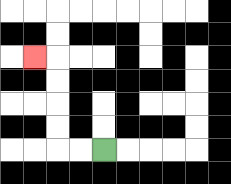{'start': '[4, 6]', 'end': '[1, 2]', 'path_directions': 'L,L,U,U,U,U,L', 'path_coordinates': '[[4, 6], [3, 6], [2, 6], [2, 5], [2, 4], [2, 3], [2, 2], [1, 2]]'}